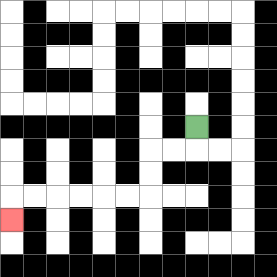{'start': '[8, 5]', 'end': '[0, 9]', 'path_directions': 'D,L,L,D,D,L,L,L,L,L,L,D', 'path_coordinates': '[[8, 5], [8, 6], [7, 6], [6, 6], [6, 7], [6, 8], [5, 8], [4, 8], [3, 8], [2, 8], [1, 8], [0, 8], [0, 9]]'}